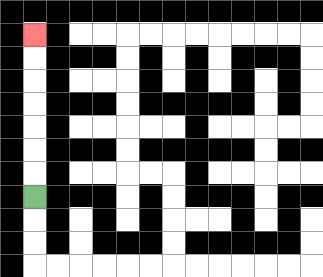{'start': '[1, 8]', 'end': '[1, 1]', 'path_directions': 'U,U,U,U,U,U,U', 'path_coordinates': '[[1, 8], [1, 7], [1, 6], [1, 5], [1, 4], [1, 3], [1, 2], [1, 1]]'}